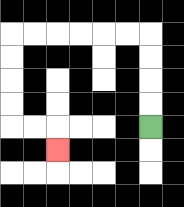{'start': '[6, 5]', 'end': '[2, 6]', 'path_directions': 'U,U,U,U,L,L,L,L,L,L,D,D,D,D,R,R,D', 'path_coordinates': '[[6, 5], [6, 4], [6, 3], [6, 2], [6, 1], [5, 1], [4, 1], [3, 1], [2, 1], [1, 1], [0, 1], [0, 2], [0, 3], [0, 4], [0, 5], [1, 5], [2, 5], [2, 6]]'}